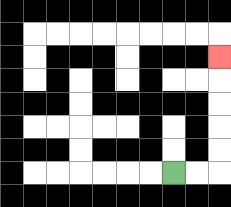{'start': '[7, 7]', 'end': '[9, 2]', 'path_directions': 'R,R,U,U,U,U,U', 'path_coordinates': '[[7, 7], [8, 7], [9, 7], [9, 6], [9, 5], [9, 4], [9, 3], [9, 2]]'}